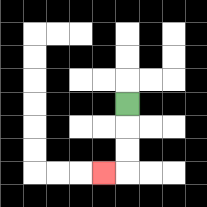{'start': '[5, 4]', 'end': '[4, 7]', 'path_directions': 'D,D,D,L', 'path_coordinates': '[[5, 4], [5, 5], [5, 6], [5, 7], [4, 7]]'}